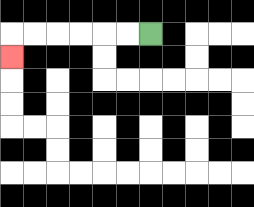{'start': '[6, 1]', 'end': '[0, 2]', 'path_directions': 'L,L,L,L,L,L,D', 'path_coordinates': '[[6, 1], [5, 1], [4, 1], [3, 1], [2, 1], [1, 1], [0, 1], [0, 2]]'}